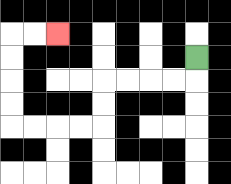{'start': '[8, 2]', 'end': '[2, 1]', 'path_directions': 'D,L,L,L,L,D,D,L,L,L,L,U,U,U,U,R,R', 'path_coordinates': '[[8, 2], [8, 3], [7, 3], [6, 3], [5, 3], [4, 3], [4, 4], [4, 5], [3, 5], [2, 5], [1, 5], [0, 5], [0, 4], [0, 3], [0, 2], [0, 1], [1, 1], [2, 1]]'}